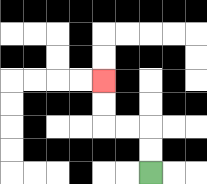{'start': '[6, 7]', 'end': '[4, 3]', 'path_directions': 'U,U,L,L,U,U', 'path_coordinates': '[[6, 7], [6, 6], [6, 5], [5, 5], [4, 5], [4, 4], [4, 3]]'}